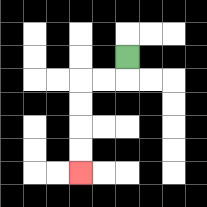{'start': '[5, 2]', 'end': '[3, 7]', 'path_directions': 'D,L,L,D,D,D,D', 'path_coordinates': '[[5, 2], [5, 3], [4, 3], [3, 3], [3, 4], [3, 5], [3, 6], [3, 7]]'}